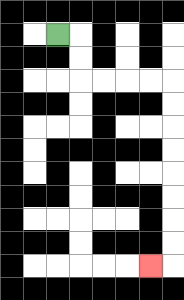{'start': '[2, 1]', 'end': '[6, 11]', 'path_directions': 'R,D,D,R,R,R,R,D,D,D,D,D,D,D,D,L', 'path_coordinates': '[[2, 1], [3, 1], [3, 2], [3, 3], [4, 3], [5, 3], [6, 3], [7, 3], [7, 4], [7, 5], [7, 6], [7, 7], [7, 8], [7, 9], [7, 10], [7, 11], [6, 11]]'}